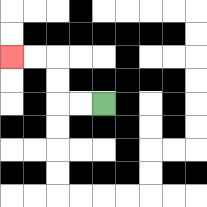{'start': '[4, 4]', 'end': '[0, 2]', 'path_directions': 'L,L,U,U,L,L', 'path_coordinates': '[[4, 4], [3, 4], [2, 4], [2, 3], [2, 2], [1, 2], [0, 2]]'}